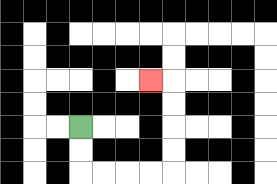{'start': '[3, 5]', 'end': '[6, 3]', 'path_directions': 'D,D,R,R,R,R,U,U,U,U,L', 'path_coordinates': '[[3, 5], [3, 6], [3, 7], [4, 7], [5, 7], [6, 7], [7, 7], [7, 6], [7, 5], [7, 4], [7, 3], [6, 3]]'}